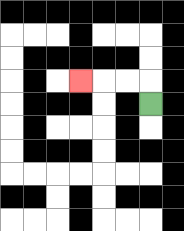{'start': '[6, 4]', 'end': '[3, 3]', 'path_directions': 'U,L,L,L', 'path_coordinates': '[[6, 4], [6, 3], [5, 3], [4, 3], [3, 3]]'}